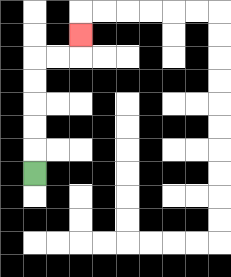{'start': '[1, 7]', 'end': '[3, 1]', 'path_directions': 'U,U,U,U,U,R,R,U', 'path_coordinates': '[[1, 7], [1, 6], [1, 5], [1, 4], [1, 3], [1, 2], [2, 2], [3, 2], [3, 1]]'}